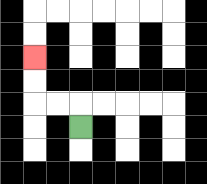{'start': '[3, 5]', 'end': '[1, 2]', 'path_directions': 'U,L,L,U,U', 'path_coordinates': '[[3, 5], [3, 4], [2, 4], [1, 4], [1, 3], [1, 2]]'}